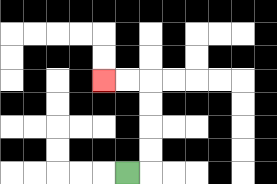{'start': '[5, 7]', 'end': '[4, 3]', 'path_directions': 'R,U,U,U,U,L,L', 'path_coordinates': '[[5, 7], [6, 7], [6, 6], [6, 5], [6, 4], [6, 3], [5, 3], [4, 3]]'}